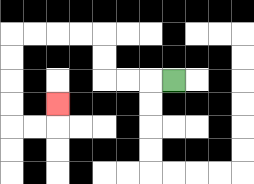{'start': '[7, 3]', 'end': '[2, 4]', 'path_directions': 'L,L,L,U,U,L,L,L,L,D,D,D,D,R,R,U', 'path_coordinates': '[[7, 3], [6, 3], [5, 3], [4, 3], [4, 2], [4, 1], [3, 1], [2, 1], [1, 1], [0, 1], [0, 2], [0, 3], [0, 4], [0, 5], [1, 5], [2, 5], [2, 4]]'}